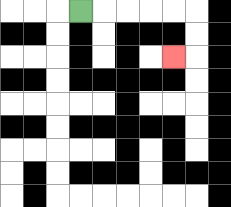{'start': '[3, 0]', 'end': '[7, 2]', 'path_directions': 'R,R,R,R,R,D,D,L', 'path_coordinates': '[[3, 0], [4, 0], [5, 0], [6, 0], [7, 0], [8, 0], [8, 1], [8, 2], [7, 2]]'}